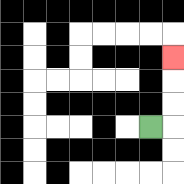{'start': '[6, 5]', 'end': '[7, 2]', 'path_directions': 'R,U,U,U', 'path_coordinates': '[[6, 5], [7, 5], [7, 4], [7, 3], [7, 2]]'}